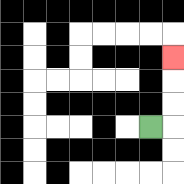{'start': '[6, 5]', 'end': '[7, 2]', 'path_directions': 'R,U,U,U', 'path_coordinates': '[[6, 5], [7, 5], [7, 4], [7, 3], [7, 2]]'}